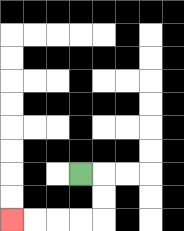{'start': '[3, 7]', 'end': '[0, 9]', 'path_directions': 'R,D,D,L,L,L,L', 'path_coordinates': '[[3, 7], [4, 7], [4, 8], [4, 9], [3, 9], [2, 9], [1, 9], [0, 9]]'}